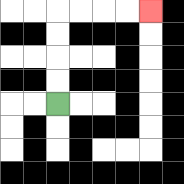{'start': '[2, 4]', 'end': '[6, 0]', 'path_directions': 'U,U,U,U,R,R,R,R', 'path_coordinates': '[[2, 4], [2, 3], [2, 2], [2, 1], [2, 0], [3, 0], [4, 0], [5, 0], [6, 0]]'}